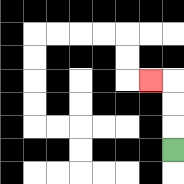{'start': '[7, 6]', 'end': '[6, 3]', 'path_directions': 'U,U,U,L', 'path_coordinates': '[[7, 6], [7, 5], [7, 4], [7, 3], [6, 3]]'}